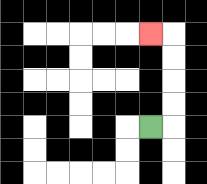{'start': '[6, 5]', 'end': '[6, 1]', 'path_directions': 'R,U,U,U,U,L', 'path_coordinates': '[[6, 5], [7, 5], [7, 4], [7, 3], [7, 2], [7, 1], [6, 1]]'}